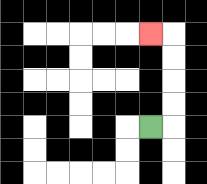{'start': '[6, 5]', 'end': '[6, 1]', 'path_directions': 'R,U,U,U,U,L', 'path_coordinates': '[[6, 5], [7, 5], [7, 4], [7, 3], [7, 2], [7, 1], [6, 1]]'}